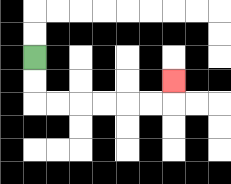{'start': '[1, 2]', 'end': '[7, 3]', 'path_directions': 'D,D,R,R,R,R,R,R,U', 'path_coordinates': '[[1, 2], [1, 3], [1, 4], [2, 4], [3, 4], [4, 4], [5, 4], [6, 4], [7, 4], [7, 3]]'}